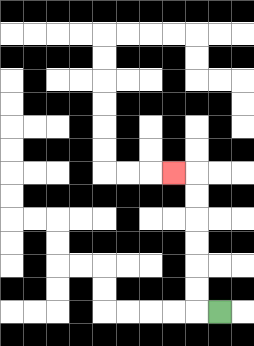{'start': '[9, 13]', 'end': '[7, 7]', 'path_directions': 'L,U,U,U,U,U,U,L', 'path_coordinates': '[[9, 13], [8, 13], [8, 12], [8, 11], [8, 10], [8, 9], [8, 8], [8, 7], [7, 7]]'}